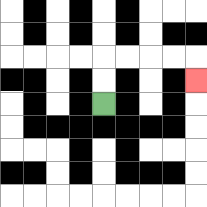{'start': '[4, 4]', 'end': '[8, 3]', 'path_directions': 'U,U,R,R,R,R,D', 'path_coordinates': '[[4, 4], [4, 3], [4, 2], [5, 2], [6, 2], [7, 2], [8, 2], [8, 3]]'}